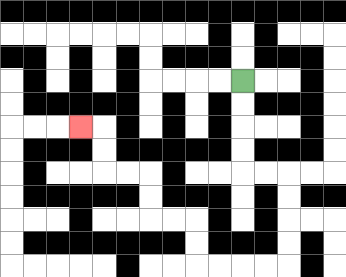{'start': '[10, 3]', 'end': '[3, 5]', 'path_directions': 'D,D,D,D,R,R,D,D,D,D,L,L,L,L,U,U,L,L,U,U,L,L,U,U,L', 'path_coordinates': '[[10, 3], [10, 4], [10, 5], [10, 6], [10, 7], [11, 7], [12, 7], [12, 8], [12, 9], [12, 10], [12, 11], [11, 11], [10, 11], [9, 11], [8, 11], [8, 10], [8, 9], [7, 9], [6, 9], [6, 8], [6, 7], [5, 7], [4, 7], [4, 6], [4, 5], [3, 5]]'}